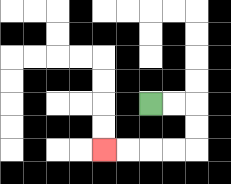{'start': '[6, 4]', 'end': '[4, 6]', 'path_directions': 'R,R,D,D,L,L,L,L', 'path_coordinates': '[[6, 4], [7, 4], [8, 4], [8, 5], [8, 6], [7, 6], [6, 6], [5, 6], [4, 6]]'}